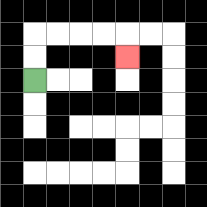{'start': '[1, 3]', 'end': '[5, 2]', 'path_directions': 'U,U,R,R,R,R,D', 'path_coordinates': '[[1, 3], [1, 2], [1, 1], [2, 1], [3, 1], [4, 1], [5, 1], [5, 2]]'}